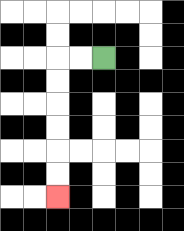{'start': '[4, 2]', 'end': '[2, 8]', 'path_directions': 'L,L,D,D,D,D,D,D', 'path_coordinates': '[[4, 2], [3, 2], [2, 2], [2, 3], [2, 4], [2, 5], [2, 6], [2, 7], [2, 8]]'}